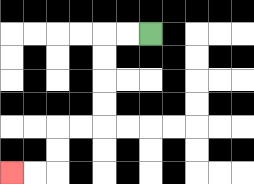{'start': '[6, 1]', 'end': '[0, 7]', 'path_directions': 'L,L,D,D,D,D,L,L,D,D,L,L', 'path_coordinates': '[[6, 1], [5, 1], [4, 1], [4, 2], [4, 3], [4, 4], [4, 5], [3, 5], [2, 5], [2, 6], [2, 7], [1, 7], [0, 7]]'}